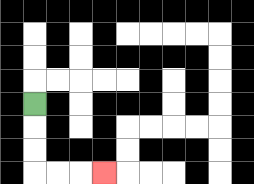{'start': '[1, 4]', 'end': '[4, 7]', 'path_directions': 'D,D,D,R,R,R', 'path_coordinates': '[[1, 4], [1, 5], [1, 6], [1, 7], [2, 7], [3, 7], [4, 7]]'}